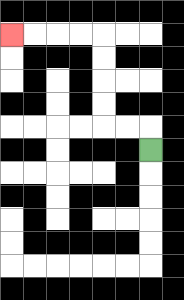{'start': '[6, 6]', 'end': '[0, 1]', 'path_directions': 'U,L,L,U,U,U,U,L,L,L,L', 'path_coordinates': '[[6, 6], [6, 5], [5, 5], [4, 5], [4, 4], [4, 3], [4, 2], [4, 1], [3, 1], [2, 1], [1, 1], [0, 1]]'}